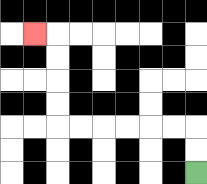{'start': '[8, 7]', 'end': '[1, 1]', 'path_directions': 'U,U,L,L,L,L,L,L,U,U,U,U,L', 'path_coordinates': '[[8, 7], [8, 6], [8, 5], [7, 5], [6, 5], [5, 5], [4, 5], [3, 5], [2, 5], [2, 4], [2, 3], [2, 2], [2, 1], [1, 1]]'}